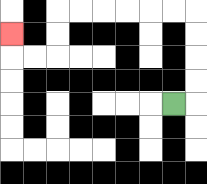{'start': '[7, 4]', 'end': '[0, 1]', 'path_directions': 'R,U,U,U,U,L,L,L,L,L,L,D,D,L,L,U', 'path_coordinates': '[[7, 4], [8, 4], [8, 3], [8, 2], [8, 1], [8, 0], [7, 0], [6, 0], [5, 0], [4, 0], [3, 0], [2, 0], [2, 1], [2, 2], [1, 2], [0, 2], [0, 1]]'}